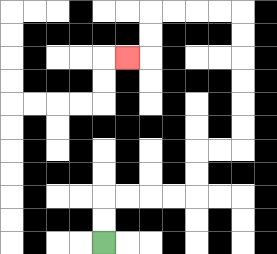{'start': '[4, 10]', 'end': '[5, 2]', 'path_directions': 'U,U,R,R,R,R,U,U,R,R,U,U,U,U,U,U,L,L,L,L,D,D,L', 'path_coordinates': '[[4, 10], [4, 9], [4, 8], [5, 8], [6, 8], [7, 8], [8, 8], [8, 7], [8, 6], [9, 6], [10, 6], [10, 5], [10, 4], [10, 3], [10, 2], [10, 1], [10, 0], [9, 0], [8, 0], [7, 0], [6, 0], [6, 1], [6, 2], [5, 2]]'}